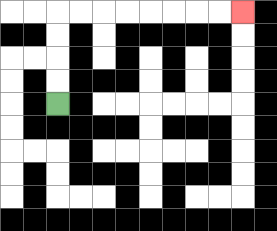{'start': '[2, 4]', 'end': '[10, 0]', 'path_directions': 'U,U,U,U,R,R,R,R,R,R,R,R', 'path_coordinates': '[[2, 4], [2, 3], [2, 2], [2, 1], [2, 0], [3, 0], [4, 0], [5, 0], [6, 0], [7, 0], [8, 0], [9, 0], [10, 0]]'}